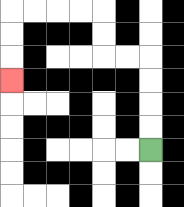{'start': '[6, 6]', 'end': '[0, 3]', 'path_directions': 'U,U,U,U,L,L,U,U,L,L,L,L,D,D,D', 'path_coordinates': '[[6, 6], [6, 5], [6, 4], [6, 3], [6, 2], [5, 2], [4, 2], [4, 1], [4, 0], [3, 0], [2, 0], [1, 0], [0, 0], [0, 1], [0, 2], [0, 3]]'}